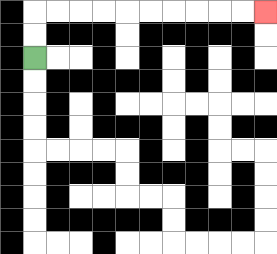{'start': '[1, 2]', 'end': '[11, 0]', 'path_directions': 'U,U,R,R,R,R,R,R,R,R,R,R', 'path_coordinates': '[[1, 2], [1, 1], [1, 0], [2, 0], [3, 0], [4, 0], [5, 0], [6, 0], [7, 0], [8, 0], [9, 0], [10, 0], [11, 0]]'}